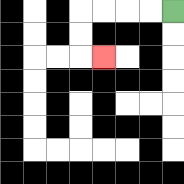{'start': '[7, 0]', 'end': '[4, 2]', 'path_directions': 'L,L,L,L,D,D,R', 'path_coordinates': '[[7, 0], [6, 0], [5, 0], [4, 0], [3, 0], [3, 1], [3, 2], [4, 2]]'}